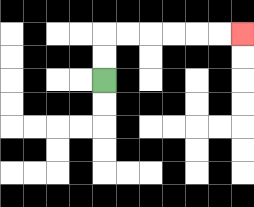{'start': '[4, 3]', 'end': '[10, 1]', 'path_directions': 'U,U,R,R,R,R,R,R', 'path_coordinates': '[[4, 3], [4, 2], [4, 1], [5, 1], [6, 1], [7, 1], [8, 1], [9, 1], [10, 1]]'}